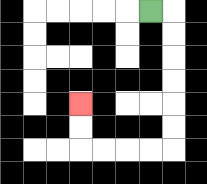{'start': '[6, 0]', 'end': '[3, 4]', 'path_directions': 'R,D,D,D,D,D,D,L,L,L,L,U,U', 'path_coordinates': '[[6, 0], [7, 0], [7, 1], [7, 2], [7, 3], [7, 4], [7, 5], [7, 6], [6, 6], [5, 6], [4, 6], [3, 6], [3, 5], [3, 4]]'}